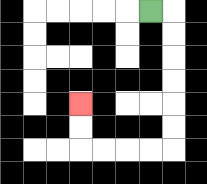{'start': '[6, 0]', 'end': '[3, 4]', 'path_directions': 'R,D,D,D,D,D,D,L,L,L,L,U,U', 'path_coordinates': '[[6, 0], [7, 0], [7, 1], [7, 2], [7, 3], [7, 4], [7, 5], [7, 6], [6, 6], [5, 6], [4, 6], [3, 6], [3, 5], [3, 4]]'}